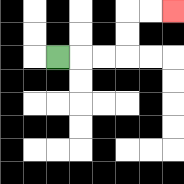{'start': '[2, 2]', 'end': '[7, 0]', 'path_directions': 'R,R,R,U,U,R,R', 'path_coordinates': '[[2, 2], [3, 2], [4, 2], [5, 2], [5, 1], [5, 0], [6, 0], [7, 0]]'}